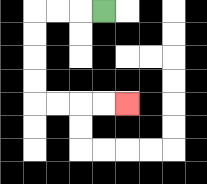{'start': '[4, 0]', 'end': '[5, 4]', 'path_directions': 'L,L,L,D,D,D,D,R,R,R,R', 'path_coordinates': '[[4, 0], [3, 0], [2, 0], [1, 0], [1, 1], [1, 2], [1, 3], [1, 4], [2, 4], [3, 4], [4, 4], [5, 4]]'}